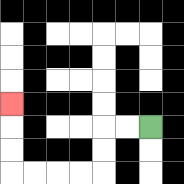{'start': '[6, 5]', 'end': '[0, 4]', 'path_directions': 'L,L,D,D,L,L,L,L,U,U,U', 'path_coordinates': '[[6, 5], [5, 5], [4, 5], [4, 6], [4, 7], [3, 7], [2, 7], [1, 7], [0, 7], [0, 6], [0, 5], [0, 4]]'}